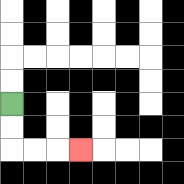{'start': '[0, 4]', 'end': '[3, 6]', 'path_directions': 'D,D,R,R,R', 'path_coordinates': '[[0, 4], [0, 5], [0, 6], [1, 6], [2, 6], [3, 6]]'}